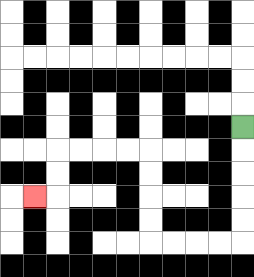{'start': '[10, 5]', 'end': '[1, 8]', 'path_directions': 'D,D,D,D,D,L,L,L,L,U,U,U,U,L,L,L,L,D,D,L', 'path_coordinates': '[[10, 5], [10, 6], [10, 7], [10, 8], [10, 9], [10, 10], [9, 10], [8, 10], [7, 10], [6, 10], [6, 9], [6, 8], [6, 7], [6, 6], [5, 6], [4, 6], [3, 6], [2, 6], [2, 7], [2, 8], [1, 8]]'}